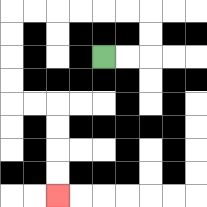{'start': '[4, 2]', 'end': '[2, 8]', 'path_directions': 'R,R,U,U,L,L,L,L,L,L,D,D,D,D,R,R,D,D,D,D', 'path_coordinates': '[[4, 2], [5, 2], [6, 2], [6, 1], [6, 0], [5, 0], [4, 0], [3, 0], [2, 0], [1, 0], [0, 0], [0, 1], [0, 2], [0, 3], [0, 4], [1, 4], [2, 4], [2, 5], [2, 6], [2, 7], [2, 8]]'}